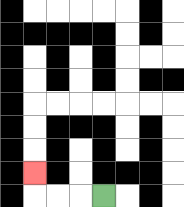{'start': '[4, 8]', 'end': '[1, 7]', 'path_directions': 'L,L,L,U', 'path_coordinates': '[[4, 8], [3, 8], [2, 8], [1, 8], [1, 7]]'}